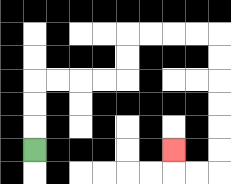{'start': '[1, 6]', 'end': '[7, 6]', 'path_directions': 'U,U,U,R,R,R,R,U,U,R,R,R,R,D,D,D,D,D,D,L,L,U', 'path_coordinates': '[[1, 6], [1, 5], [1, 4], [1, 3], [2, 3], [3, 3], [4, 3], [5, 3], [5, 2], [5, 1], [6, 1], [7, 1], [8, 1], [9, 1], [9, 2], [9, 3], [9, 4], [9, 5], [9, 6], [9, 7], [8, 7], [7, 7], [7, 6]]'}